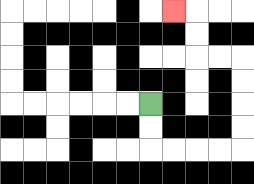{'start': '[6, 4]', 'end': '[7, 0]', 'path_directions': 'D,D,R,R,R,R,U,U,U,U,L,L,U,U,L', 'path_coordinates': '[[6, 4], [6, 5], [6, 6], [7, 6], [8, 6], [9, 6], [10, 6], [10, 5], [10, 4], [10, 3], [10, 2], [9, 2], [8, 2], [8, 1], [8, 0], [7, 0]]'}